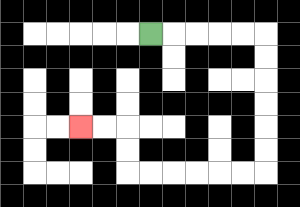{'start': '[6, 1]', 'end': '[3, 5]', 'path_directions': 'R,R,R,R,R,D,D,D,D,D,D,L,L,L,L,L,L,U,U,L,L', 'path_coordinates': '[[6, 1], [7, 1], [8, 1], [9, 1], [10, 1], [11, 1], [11, 2], [11, 3], [11, 4], [11, 5], [11, 6], [11, 7], [10, 7], [9, 7], [8, 7], [7, 7], [6, 7], [5, 7], [5, 6], [5, 5], [4, 5], [3, 5]]'}